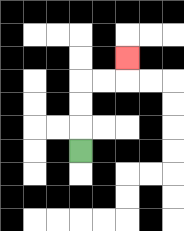{'start': '[3, 6]', 'end': '[5, 2]', 'path_directions': 'U,U,U,R,R,U', 'path_coordinates': '[[3, 6], [3, 5], [3, 4], [3, 3], [4, 3], [5, 3], [5, 2]]'}